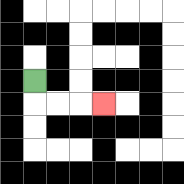{'start': '[1, 3]', 'end': '[4, 4]', 'path_directions': 'D,R,R,R', 'path_coordinates': '[[1, 3], [1, 4], [2, 4], [3, 4], [4, 4]]'}